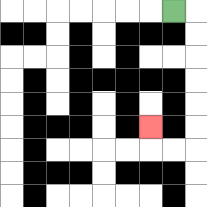{'start': '[7, 0]', 'end': '[6, 5]', 'path_directions': 'R,D,D,D,D,D,D,L,L,U', 'path_coordinates': '[[7, 0], [8, 0], [8, 1], [8, 2], [8, 3], [8, 4], [8, 5], [8, 6], [7, 6], [6, 6], [6, 5]]'}